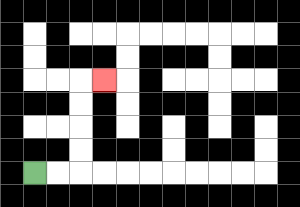{'start': '[1, 7]', 'end': '[4, 3]', 'path_directions': 'R,R,U,U,U,U,R', 'path_coordinates': '[[1, 7], [2, 7], [3, 7], [3, 6], [3, 5], [3, 4], [3, 3], [4, 3]]'}